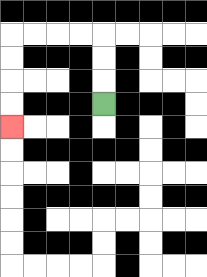{'start': '[4, 4]', 'end': '[0, 5]', 'path_directions': 'U,U,U,L,L,L,L,D,D,D,D', 'path_coordinates': '[[4, 4], [4, 3], [4, 2], [4, 1], [3, 1], [2, 1], [1, 1], [0, 1], [0, 2], [0, 3], [0, 4], [0, 5]]'}